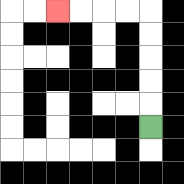{'start': '[6, 5]', 'end': '[2, 0]', 'path_directions': 'U,U,U,U,U,L,L,L,L', 'path_coordinates': '[[6, 5], [6, 4], [6, 3], [6, 2], [6, 1], [6, 0], [5, 0], [4, 0], [3, 0], [2, 0]]'}